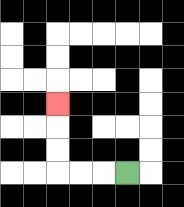{'start': '[5, 7]', 'end': '[2, 4]', 'path_directions': 'L,L,L,U,U,U', 'path_coordinates': '[[5, 7], [4, 7], [3, 7], [2, 7], [2, 6], [2, 5], [2, 4]]'}